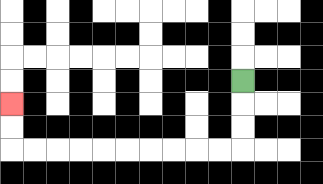{'start': '[10, 3]', 'end': '[0, 4]', 'path_directions': 'D,D,D,L,L,L,L,L,L,L,L,L,L,U,U', 'path_coordinates': '[[10, 3], [10, 4], [10, 5], [10, 6], [9, 6], [8, 6], [7, 6], [6, 6], [5, 6], [4, 6], [3, 6], [2, 6], [1, 6], [0, 6], [0, 5], [0, 4]]'}